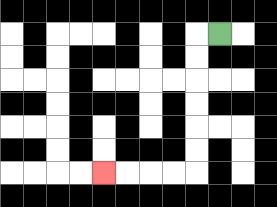{'start': '[9, 1]', 'end': '[4, 7]', 'path_directions': 'L,D,D,D,D,D,D,L,L,L,L', 'path_coordinates': '[[9, 1], [8, 1], [8, 2], [8, 3], [8, 4], [8, 5], [8, 6], [8, 7], [7, 7], [6, 7], [5, 7], [4, 7]]'}